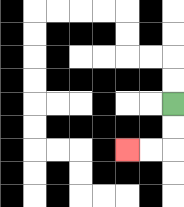{'start': '[7, 4]', 'end': '[5, 6]', 'path_directions': 'D,D,L,L', 'path_coordinates': '[[7, 4], [7, 5], [7, 6], [6, 6], [5, 6]]'}